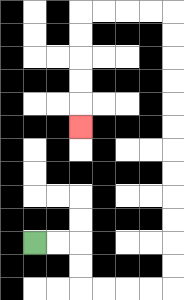{'start': '[1, 10]', 'end': '[3, 5]', 'path_directions': 'R,R,D,D,R,R,R,R,U,U,U,U,U,U,U,U,U,U,U,U,L,L,L,L,D,D,D,D,D', 'path_coordinates': '[[1, 10], [2, 10], [3, 10], [3, 11], [3, 12], [4, 12], [5, 12], [6, 12], [7, 12], [7, 11], [7, 10], [7, 9], [7, 8], [7, 7], [7, 6], [7, 5], [7, 4], [7, 3], [7, 2], [7, 1], [7, 0], [6, 0], [5, 0], [4, 0], [3, 0], [3, 1], [3, 2], [3, 3], [3, 4], [3, 5]]'}